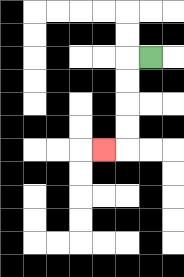{'start': '[6, 2]', 'end': '[4, 6]', 'path_directions': 'L,D,D,D,D,L', 'path_coordinates': '[[6, 2], [5, 2], [5, 3], [5, 4], [5, 5], [5, 6], [4, 6]]'}